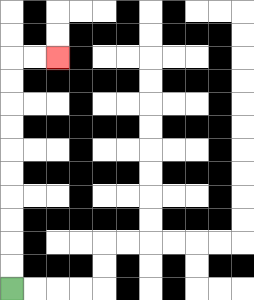{'start': '[0, 12]', 'end': '[2, 2]', 'path_directions': 'U,U,U,U,U,U,U,U,U,U,R,R', 'path_coordinates': '[[0, 12], [0, 11], [0, 10], [0, 9], [0, 8], [0, 7], [0, 6], [0, 5], [0, 4], [0, 3], [0, 2], [1, 2], [2, 2]]'}